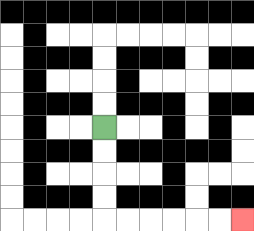{'start': '[4, 5]', 'end': '[10, 9]', 'path_directions': 'D,D,D,D,R,R,R,R,R,R', 'path_coordinates': '[[4, 5], [4, 6], [4, 7], [4, 8], [4, 9], [5, 9], [6, 9], [7, 9], [8, 9], [9, 9], [10, 9]]'}